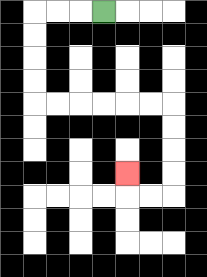{'start': '[4, 0]', 'end': '[5, 7]', 'path_directions': 'L,L,L,D,D,D,D,R,R,R,R,R,R,D,D,D,D,L,L,U', 'path_coordinates': '[[4, 0], [3, 0], [2, 0], [1, 0], [1, 1], [1, 2], [1, 3], [1, 4], [2, 4], [3, 4], [4, 4], [5, 4], [6, 4], [7, 4], [7, 5], [7, 6], [7, 7], [7, 8], [6, 8], [5, 8], [5, 7]]'}